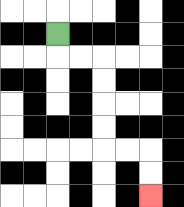{'start': '[2, 1]', 'end': '[6, 8]', 'path_directions': 'D,R,R,D,D,D,D,R,R,D,D', 'path_coordinates': '[[2, 1], [2, 2], [3, 2], [4, 2], [4, 3], [4, 4], [4, 5], [4, 6], [5, 6], [6, 6], [6, 7], [6, 8]]'}